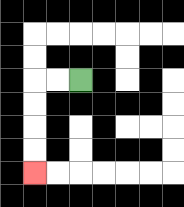{'start': '[3, 3]', 'end': '[1, 7]', 'path_directions': 'L,L,D,D,D,D', 'path_coordinates': '[[3, 3], [2, 3], [1, 3], [1, 4], [1, 5], [1, 6], [1, 7]]'}